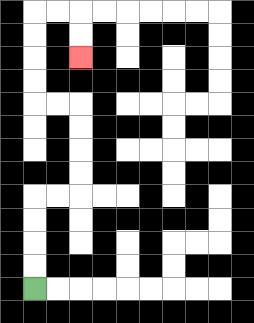{'start': '[1, 12]', 'end': '[3, 2]', 'path_directions': 'U,U,U,U,R,R,U,U,U,U,L,L,U,U,U,U,R,R,D,D', 'path_coordinates': '[[1, 12], [1, 11], [1, 10], [1, 9], [1, 8], [2, 8], [3, 8], [3, 7], [3, 6], [3, 5], [3, 4], [2, 4], [1, 4], [1, 3], [1, 2], [1, 1], [1, 0], [2, 0], [3, 0], [3, 1], [3, 2]]'}